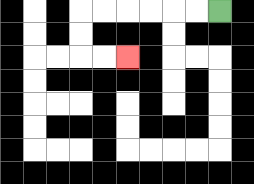{'start': '[9, 0]', 'end': '[5, 2]', 'path_directions': 'L,L,L,L,L,L,D,D,R,R', 'path_coordinates': '[[9, 0], [8, 0], [7, 0], [6, 0], [5, 0], [4, 0], [3, 0], [3, 1], [3, 2], [4, 2], [5, 2]]'}